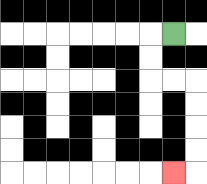{'start': '[7, 1]', 'end': '[7, 7]', 'path_directions': 'L,D,D,R,R,D,D,D,D,L', 'path_coordinates': '[[7, 1], [6, 1], [6, 2], [6, 3], [7, 3], [8, 3], [8, 4], [8, 5], [8, 6], [8, 7], [7, 7]]'}